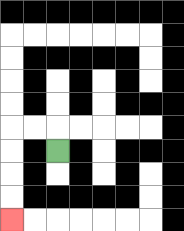{'start': '[2, 6]', 'end': '[0, 9]', 'path_directions': 'U,L,L,D,D,D,D', 'path_coordinates': '[[2, 6], [2, 5], [1, 5], [0, 5], [0, 6], [0, 7], [0, 8], [0, 9]]'}